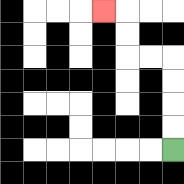{'start': '[7, 6]', 'end': '[4, 0]', 'path_directions': 'U,U,U,U,L,L,U,U,L', 'path_coordinates': '[[7, 6], [7, 5], [7, 4], [7, 3], [7, 2], [6, 2], [5, 2], [5, 1], [5, 0], [4, 0]]'}